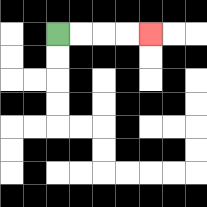{'start': '[2, 1]', 'end': '[6, 1]', 'path_directions': 'R,R,R,R', 'path_coordinates': '[[2, 1], [3, 1], [4, 1], [5, 1], [6, 1]]'}